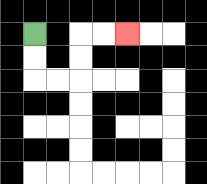{'start': '[1, 1]', 'end': '[5, 1]', 'path_directions': 'D,D,R,R,U,U,R,R', 'path_coordinates': '[[1, 1], [1, 2], [1, 3], [2, 3], [3, 3], [3, 2], [3, 1], [4, 1], [5, 1]]'}